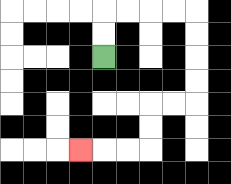{'start': '[4, 2]', 'end': '[3, 6]', 'path_directions': 'U,U,R,R,R,R,D,D,D,D,L,L,D,D,L,L,L', 'path_coordinates': '[[4, 2], [4, 1], [4, 0], [5, 0], [6, 0], [7, 0], [8, 0], [8, 1], [8, 2], [8, 3], [8, 4], [7, 4], [6, 4], [6, 5], [6, 6], [5, 6], [4, 6], [3, 6]]'}